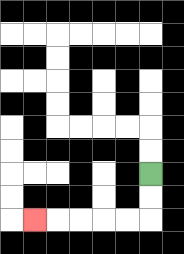{'start': '[6, 7]', 'end': '[1, 9]', 'path_directions': 'D,D,L,L,L,L,L', 'path_coordinates': '[[6, 7], [6, 8], [6, 9], [5, 9], [4, 9], [3, 9], [2, 9], [1, 9]]'}